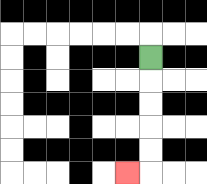{'start': '[6, 2]', 'end': '[5, 7]', 'path_directions': 'D,D,D,D,D,L', 'path_coordinates': '[[6, 2], [6, 3], [6, 4], [6, 5], [6, 6], [6, 7], [5, 7]]'}